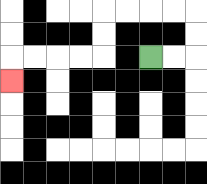{'start': '[6, 2]', 'end': '[0, 3]', 'path_directions': 'R,R,U,U,L,L,L,L,D,D,L,L,L,L,D', 'path_coordinates': '[[6, 2], [7, 2], [8, 2], [8, 1], [8, 0], [7, 0], [6, 0], [5, 0], [4, 0], [4, 1], [4, 2], [3, 2], [2, 2], [1, 2], [0, 2], [0, 3]]'}